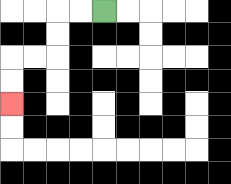{'start': '[4, 0]', 'end': '[0, 4]', 'path_directions': 'L,L,D,D,L,L,D,D', 'path_coordinates': '[[4, 0], [3, 0], [2, 0], [2, 1], [2, 2], [1, 2], [0, 2], [0, 3], [0, 4]]'}